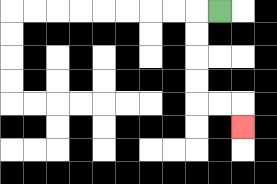{'start': '[9, 0]', 'end': '[10, 5]', 'path_directions': 'L,D,D,D,D,R,R,D', 'path_coordinates': '[[9, 0], [8, 0], [8, 1], [8, 2], [8, 3], [8, 4], [9, 4], [10, 4], [10, 5]]'}